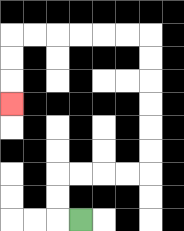{'start': '[3, 9]', 'end': '[0, 4]', 'path_directions': 'L,U,U,R,R,R,R,U,U,U,U,U,U,L,L,L,L,L,L,D,D,D', 'path_coordinates': '[[3, 9], [2, 9], [2, 8], [2, 7], [3, 7], [4, 7], [5, 7], [6, 7], [6, 6], [6, 5], [6, 4], [6, 3], [6, 2], [6, 1], [5, 1], [4, 1], [3, 1], [2, 1], [1, 1], [0, 1], [0, 2], [0, 3], [0, 4]]'}